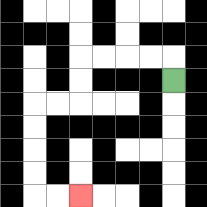{'start': '[7, 3]', 'end': '[3, 8]', 'path_directions': 'U,L,L,L,L,D,D,L,L,D,D,D,D,R,R', 'path_coordinates': '[[7, 3], [7, 2], [6, 2], [5, 2], [4, 2], [3, 2], [3, 3], [3, 4], [2, 4], [1, 4], [1, 5], [1, 6], [1, 7], [1, 8], [2, 8], [3, 8]]'}